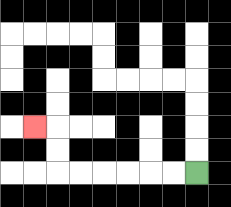{'start': '[8, 7]', 'end': '[1, 5]', 'path_directions': 'L,L,L,L,L,L,U,U,L', 'path_coordinates': '[[8, 7], [7, 7], [6, 7], [5, 7], [4, 7], [3, 7], [2, 7], [2, 6], [2, 5], [1, 5]]'}